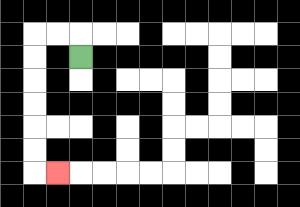{'start': '[3, 2]', 'end': '[2, 7]', 'path_directions': 'U,L,L,D,D,D,D,D,D,R', 'path_coordinates': '[[3, 2], [3, 1], [2, 1], [1, 1], [1, 2], [1, 3], [1, 4], [1, 5], [1, 6], [1, 7], [2, 7]]'}